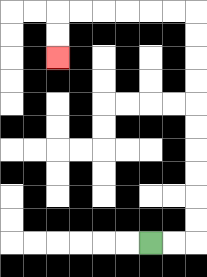{'start': '[6, 10]', 'end': '[2, 2]', 'path_directions': 'R,R,U,U,U,U,U,U,U,U,U,U,L,L,L,L,L,L,D,D', 'path_coordinates': '[[6, 10], [7, 10], [8, 10], [8, 9], [8, 8], [8, 7], [8, 6], [8, 5], [8, 4], [8, 3], [8, 2], [8, 1], [8, 0], [7, 0], [6, 0], [5, 0], [4, 0], [3, 0], [2, 0], [2, 1], [2, 2]]'}